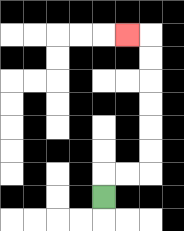{'start': '[4, 8]', 'end': '[5, 1]', 'path_directions': 'U,R,R,U,U,U,U,U,U,L', 'path_coordinates': '[[4, 8], [4, 7], [5, 7], [6, 7], [6, 6], [6, 5], [6, 4], [6, 3], [6, 2], [6, 1], [5, 1]]'}